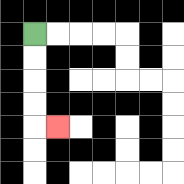{'start': '[1, 1]', 'end': '[2, 5]', 'path_directions': 'D,D,D,D,R', 'path_coordinates': '[[1, 1], [1, 2], [1, 3], [1, 4], [1, 5], [2, 5]]'}